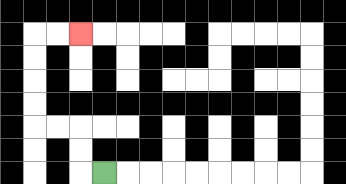{'start': '[4, 7]', 'end': '[3, 1]', 'path_directions': 'L,U,U,L,L,U,U,U,U,R,R', 'path_coordinates': '[[4, 7], [3, 7], [3, 6], [3, 5], [2, 5], [1, 5], [1, 4], [1, 3], [1, 2], [1, 1], [2, 1], [3, 1]]'}